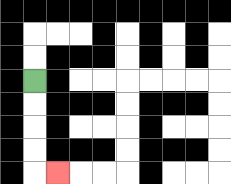{'start': '[1, 3]', 'end': '[2, 7]', 'path_directions': 'D,D,D,D,R', 'path_coordinates': '[[1, 3], [1, 4], [1, 5], [1, 6], [1, 7], [2, 7]]'}